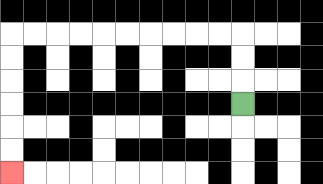{'start': '[10, 4]', 'end': '[0, 7]', 'path_directions': 'U,U,U,L,L,L,L,L,L,L,L,L,L,D,D,D,D,D,D', 'path_coordinates': '[[10, 4], [10, 3], [10, 2], [10, 1], [9, 1], [8, 1], [7, 1], [6, 1], [5, 1], [4, 1], [3, 1], [2, 1], [1, 1], [0, 1], [0, 2], [0, 3], [0, 4], [0, 5], [0, 6], [0, 7]]'}